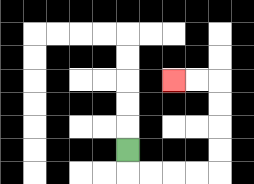{'start': '[5, 6]', 'end': '[7, 3]', 'path_directions': 'D,R,R,R,R,U,U,U,U,L,L', 'path_coordinates': '[[5, 6], [5, 7], [6, 7], [7, 7], [8, 7], [9, 7], [9, 6], [9, 5], [9, 4], [9, 3], [8, 3], [7, 3]]'}